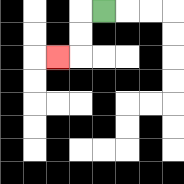{'start': '[4, 0]', 'end': '[2, 2]', 'path_directions': 'L,D,D,L', 'path_coordinates': '[[4, 0], [3, 0], [3, 1], [3, 2], [2, 2]]'}